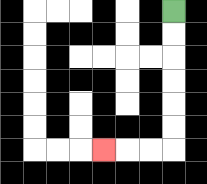{'start': '[7, 0]', 'end': '[4, 6]', 'path_directions': 'D,D,D,D,D,D,L,L,L', 'path_coordinates': '[[7, 0], [7, 1], [7, 2], [7, 3], [7, 4], [7, 5], [7, 6], [6, 6], [5, 6], [4, 6]]'}